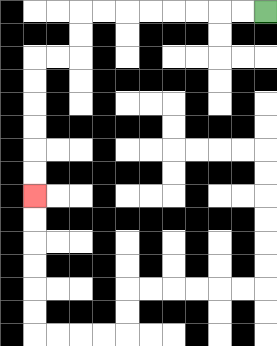{'start': '[11, 0]', 'end': '[1, 8]', 'path_directions': 'L,L,L,L,L,L,L,L,D,D,L,L,D,D,D,D,D,D', 'path_coordinates': '[[11, 0], [10, 0], [9, 0], [8, 0], [7, 0], [6, 0], [5, 0], [4, 0], [3, 0], [3, 1], [3, 2], [2, 2], [1, 2], [1, 3], [1, 4], [1, 5], [1, 6], [1, 7], [1, 8]]'}